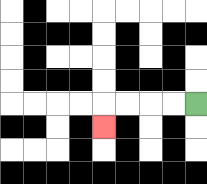{'start': '[8, 4]', 'end': '[4, 5]', 'path_directions': 'L,L,L,L,D', 'path_coordinates': '[[8, 4], [7, 4], [6, 4], [5, 4], [4, 4], [4, 5]]'}